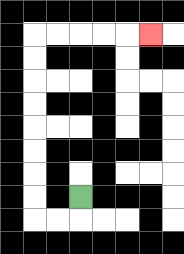{'start': '[3, 8]', 'end': '[6, 1]', 'path_directions': 'D,L,L,U,U,U,U,U,U,U,U,R,R,R,R,R', 'path_coordinates': '[[3, 8], [3, 9], [2, 9], [1, 9], [1, 8], [1, 7], [1, 6], [1, 5], [1, 4], [1, 3], [1, 2], [1, 1], [2, 1], [3, 1], [4, 1], [5, 1], [6, 1]]'}